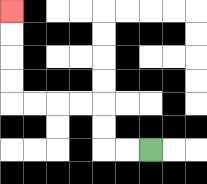{'start': '[6, 6]', 'end': '[0, 0]', 'path_directions': 'L,L,U,U,L,L,L,L,U,U,U,U', 'path_coordinates': '[[6, 6], [5, 6], [4, 6], [4, 5], [4, 4], [3, 4], [2, 4], [1, 4], [0, 4], [0, 3], [0, 2], [0, 1], [0, 0]]'}